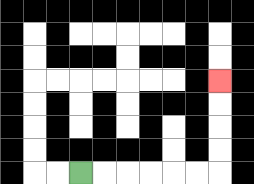{'start': '[3, 7]', 'end': '[9, 3]', 'path_directions': 'R,R,R,R,R,R,U,U,U,U', 'path_coordinates': '[[3, 7], [4, 7], [5, 7], [6, 7], [7, 7], [8, 7], [9, 7], [9, 6], [9, 5], [9, 4], [9, 3]]'}